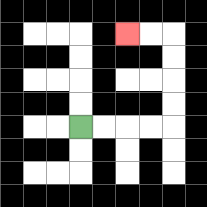{'start': '[3, 5]', 'end': '[5, 1]', 'path_directions': 'R,R,R,R,U,U,U,U,L,L', 'path_coordinates': '[[3, 5], [4, 5], [5, 5], [6, 5], [7, 5], [7, 4], [7, 3], [7, 2], [7, 1], [6, 1], [5, 1]]'}